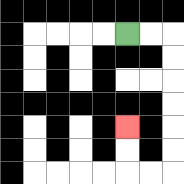{'start': '[5, 1]', 'end': '[5, 5]', 'path_directions': 'R,R,D,D,D,D,D,D,L,L,U,U', 'path_coordinates': '[[5, 1], [6, 1], [7, 1], [7, 2], [7, 3], [7, 4], [7, 5], [7, 6], [7, 7], [6, 7], [5, 7], [5, 6], [5, 5]]'}